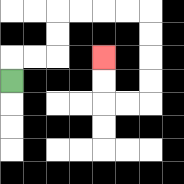{'start': '[0, 3]', 'end': '[4, 2]', 'path_directions': 'U,R,R,U,U,R,R,R,R,D,D,D,D,L,L,U,U', 'path_coordinates': '[[0, 3], [0, 2], [1, 2], [2, 2], [2, 1], [2, 0], [3, 0], [4, 0], [5, 0], [6, 0], [6, 1], [6, 2], [6, 3], [6, 4], [5, 4], [4, 4], [4, 3], [4, 2]]'}